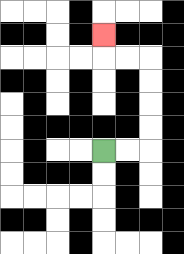{'start': '[4, 6]', 'end': '[4, 1]', 'path_directions': 'R,R,U,U,U,U,L,L,U', 'path_coordinates': '[[4, 6], [5, 6], [6, 6], [6, 5], [6, 4], [6, 3], [6, 2], [5, 2], [4, 2], [4, 1]]'}